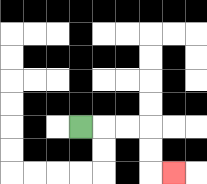{'start': '[3, 5]', 'end': '[7, 7]', 'path_directions': 'R,R,R,D,D,R', 'path_coordinates': '[[3, 5], [4, 5], [5, 5], [6, 5], [6, 6], [6, 7], [7, 7]]'}